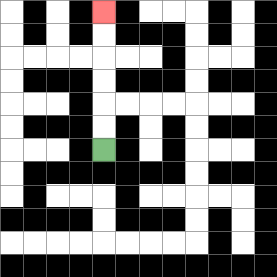{'start': '[4, 6]', 'end': '[4, 0]', 'path_directions': 'U,U,U,U,U,U', 'path_coordinates': '[[4, 6], [4, 5], [4, 4], [4, 3], [4, 2], [4, 1], [4, 0]]'}